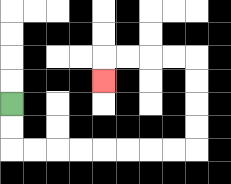{'start': '[0, 4]', 'end': '[4, 3]', 'path_directions': 'D,D,R,R,R,R,R,R,R,R,U,U,U,U,L,L,L,L,D', 'path_coordinates': '[[0, 4], [0, 5], [0, 6], [1, 6], [2, 6], [3, 6], [4, 6], [5, 6], [6, 6], [7, 6], [8, 6], [8, 5], [8, 4], [8, 3], [8, 2], [7, 2], [6, 2], [5, 2], [4, 2], [4, 3]]'}